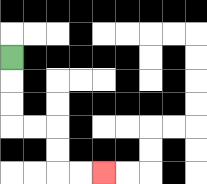{'start': '[0, 2]', 'end': '[4, 7]', 'path_directions': 'D,D,D,R,R,D,D,R,R', 'path_coordinates': '[[0, 2], [0, 3], [0, 4], [0, 5], [1, 5], [2, 5], [2, 6], [2, 7], [3, 7], [4, 7]]'}